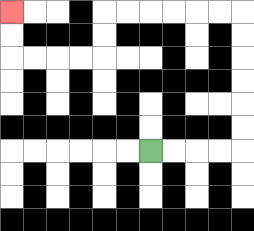{'start': '[6, 6]', 'end': '[0, 0]', 'path_directions': 'R,R,R,R,U,U,U,U,U,U,L,L,L,L,L,L,D,D,L,L,L,L,U,U', 'path_coordinates': '[[6, 6], [7, 6], [8, 6], [9, 6], [10, 6], [10, 5], [10, 4], [10, 3], [10, 2], [10, 1], [10, 0], [9, 0], [8, 0], [7, 0], [6, 0], [5, 0], [4, 0], [4, 1], [4, 2], [3, 2], [2, 2], [1, 2], [0, 2], [0, 1], [0, 0]]'}